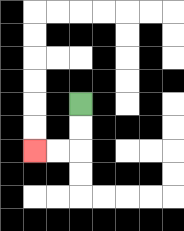{'start': '[3, 4]', 'end': '[1, 6]', 'path_directions': 'D,D,L,L', 'path_coordinates': '[[3, 4], [3, 5], [3, 6], [2, 6], [1, 6]]'}